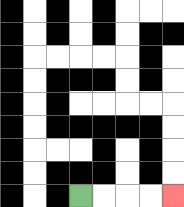{'start': '[3, 8]', 'end': '[7, 8]', 'path_directions': 'R,R,R,R', 'path_coordinates': '[[3, 8], [4, 8], [5, 8], [6, 8], [7, 8]]'}